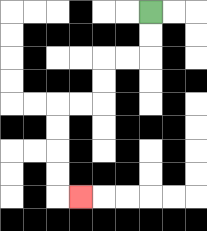{'start': '[6, 0]', 'end': '[3, 8]', 'path_directions': 'D,D,L,L,D,D,L,L,D,D,D,D,R', 'path_coordinates': '[[6, 0], [6, 1], [6, 2], [5, 2], [4, 2], [4, 3], [4, 4], [3, 4], [2, 4], [2, 5], [2, 6], [2, 7], [2, 8], [3, 8]]'}